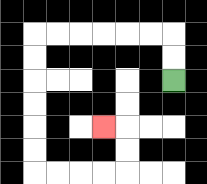{'start': '[7, 3]', 'end': '[4, 5]', 'path_directions': 'U,U,L,L,L,L,L,L,D,D,D,D,D,D,R,R,R,R,U,U,L', 'path_coordinates': '[[7, 3], [7, 2], [7, 1], [6, 1], [5, 1], [4, 1], [3, 1], [2, 1], [1, 1], [1, 2], [1, 3], [1, 4], [1, 5], [1, 6], [1, 7], [2, 7], [3, 7], [4, 7], [5, 7], [5, 6], [5, 5], [4, 5]]'}